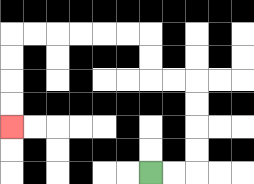{'start': '[6, 7]', 'end': '[0, 5]', 'path_directions': 'R,R,U,U,U,U,L,L,U,U,L,L,L,L,L,L,D,D,D,D', 'path_coordinates': '[[6, 7], [7, 7], [8, 7], [8, 6], [8, 5], [8, 4], [8, 3], [7, 3], [6, 3], [6, 2], [6, 1], [5, 1], [4, 1], [3, 1], [2, 1], [1, 1], [0, 1], [0, 2], [0, 3], [0, 4], [0, 5]]'}